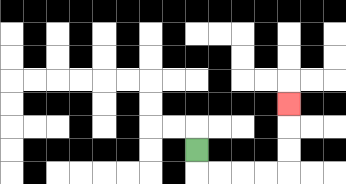{'start': '[8, 6]', 'end': '[12, 4]', 'path_directions': 'D,R,R,R,R,U,U,U', 'path_coordinates': '[[8, 6], [8, 7], [9, 7], [10, 7], [11, 7], [12, 7], [12, 6], [12, 5], [12, 4]]'}